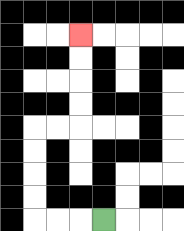{'start': '[4, 9]', 'end': '[3, 1]', 'path_directions': 'L,L,L,U,U,U,U,R,R,U,U,U,U', 'path_coordinates': '[[4, 9], [3, 9], [2, 9], [1, 9], [1, 8], [1, 7], [1, 6], [1, 5], [2, 5], [3, 5], [3, 4], [3, 3], [3, 2], [3, 1]]'}